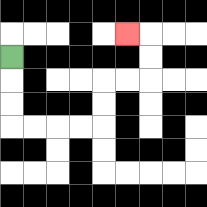{'start': '[0, 2]', 'end': '[5, 1]', 'path_directions': 'D,D,D,R,R,R,R,U,U,R,R,U,U,L', 'path_coordinates': '[[0, 2], [0, 3], [0, 4], [0, 5], [1, 5], [2, 5], [3, 5], [4, 5], [4, 4], [4, 3], [5, 3], [6, 3], [6, 2], [6, 1], [5, 1]]'}